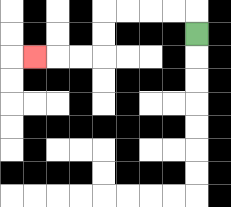{'start': '[8, 1]', 'end': '[1, 2]', 'path_directions': 'U,L,L,L,L,D,D,L,L,L', 'path_coordinates': '[[8, 1], [8, 0], [7, 0], [6, 0], [5, 0], [4, 0], [4, 1], [4, 2], [3, 2], [2, 2], [1, 2]]'}